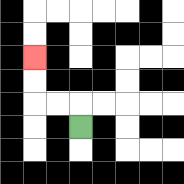{'start': '[3, 5]', 'end': '[1, 2]', 'path_directions': 'U,L,L,U,U', 'path_coordinates': '[[3, 5], [3, 4], [2, 4], [1, 4], [1, 3], [1, 2]]'}